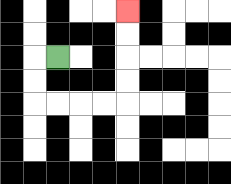{'start': '[2, 2]', 'end': '[5, 0]', 'path_directions': 'L,D,D,R,R,R,R,U,U,U,U', 'path_coordinates': '[[2, 2], [1, 2], [1, 3], [1, 4], [2, 4], [3, 4], [4, 4], [5, 4], [5, 3], [5, 2], [5, 1], [5, 0]]'}